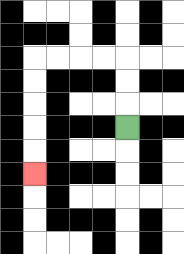{'start': '[5, 5]', 'end': '[1, 7]', 'path_directions': 'U,U,U,L,L,L,L,D,D,D,D,D', 'path_coordinates': '[[5, 5], [5, 4], [5, 3], [5, 2], [4, 2], [3, 2], [2, 2], [1, 2], [1, 3], [1, 4], [1, 5], [1, 6], [1, 7]]'}